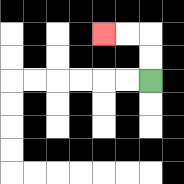{'start': '[6, 3]', 'end': '[4, 1]', 'path_directions': 'U,U,L,L', 'path_coordinates': '[[6, 3], [6, 2], [6, 1], [5, 1], [4, 1]]'}